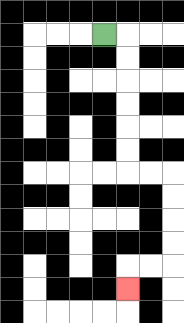{'start': '[4, 1]', 'end': '[5, 12]', 'path_directions': 'R,D,D,D,D,D,D,R,R,D,D,D,D,L,L,D', 'path_coordinates': '[[4, 1], [5, 1], [5, 2], [5, 3], [5, 4], [5, 5], [5, 6], [5, 7], [6, 7], [7, 7], [7, 8], [7, 9], [7, 10], [7, 11], [6, 11], [5, 11], [5, 12]]'}